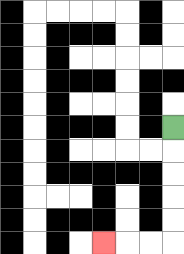{'start': '[7, 5]', 'end': '[4, 10]', 'path_directions': 'D,D,D,D,D,L,L,L', 'path_coordinates': '[[7, 5], [7, 6], [7, 7], [7, 8], [7, 9], [7, 10], [6, 10], [5, 10], [4, 10]]'}